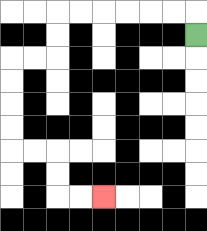{'start': '[8, 1]', 'end': '[4, 8]', 'path_directions': 'U,L,L,L,L,L,L,D,D,L,L,D,D,D,D,R,R,D,D,R,R', 'path_coordinates': '[[8, 1], [8, 0], [7, 0], [6, 0], [5, 0], [4, 0], [3, 0], [2, 0], [2, 1], [2, 2], [1, 2], [0, 2], [0, 3], [0, 4], [0, 5], [0, 6], [1, 6], [2, 6], [2, 7], [2, 8], [3, 8], [4, 8]]'}